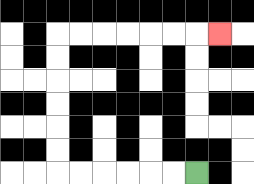{'start': '[8, 7]', 'end': '[9, 1]', 'path_directions': 'L,L,L,L,L,L,U,U,U,U,U,U,R,R,R,R,R,R,R', 'path_coordinates': '[[8, 7], [7, 7], [6, 7], [5, 7], [4, 7], [3, 7], [2, 7], [2, 6], [2, 5], [2, 4], [2, 3], [2, 2], [2, 1], [3, 1], [4, 1], [5, 1], [6, 1], [7, 1], [8, 1], [9, 1]]'}